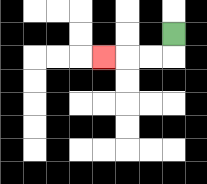{'start': '[7, 1]', 'end': '[4, 2]', 'path_directions': 'D,L,L,L', 'path_coordinates': '[[7, 1], [7, 2], [6, 2], [5, 2], [4, 2]]'}